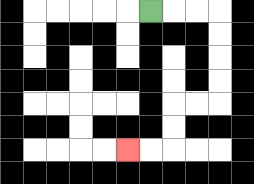{'start': '[6, 0]', 'end': '[5, 6]', 'path_directions': 'R,R,R,D,D,D,D,L,L,D,D,L,L', 'path_coordinates': '[[6, 0], [7, 0], [8, 0], [9, 0], [9, 1], [9, 2], [9, 3], [9, 4], [8, 4], [7, 4], [7, 5], [7, 6], [6, 6], [5, 6]]'}